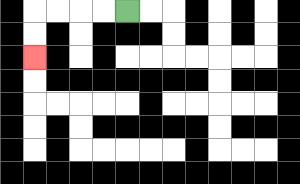{'start': '[5, 0]', 'end': '[1, 2]', 'path_directions': 'L,L,L,L,D,D', 'path_coordinates': '[[5, 0], [4, 0], [3, 0], [2, 0], [1, 0], [1, 1], [1, 2]]'}